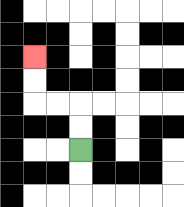{'start': '[3, 6]', 'end': '[1, 2]', 'path_directions': 'U,U,L,L,U,U', 'path_coordinates': '[[3, 6], [3, 5], [3, 4], [2, 4], [1, 4], [1, 3], [1, 2]]'}